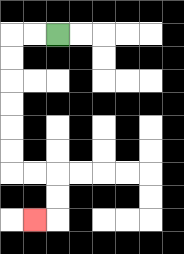{'start': '[2, 1]', 'end': '[1, 9]', 'path_directions': 'L,L,D,D,D,D,D,D,R,R,D,D,L', 'path_coordinates': '[[2, 1], [1, 1], [0, 1], [0, 2], [0, 3], [0, 4], [0, 5], [0, 6], [0, 7], [1, 7], [2, 7], [2, 8], [2, 9], [1, 9]]'}